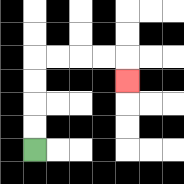{'start': '[1, 6]', 'end': '[5, 3]', 'path_directions': 'U,U,U,U,R,R,R,R,D', 'path_coordinates': '[[1, 6], [1, 5], [1, 4], [1, 3], [1, 2], [2, 2], [3, 2], [4, 2], [5, 2], [5, 3]]'}